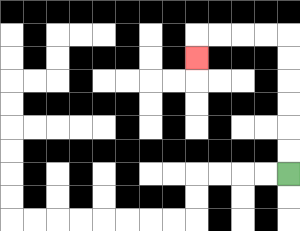{'start': '[12, 7]', 'end': '[8, 2]', 'path_directions': 'U,U,U,U,U,U,L,L,L,L,D', 'path_coordinates': '[[12, 7], [12, 6], [12, 5], [12, 4], [12, 3], [12, 2], [12, 1], [11, 1], [10, 1], [9, 1], [8, 1], [8, 2]]'}